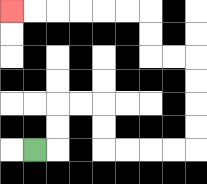{'start': '[1, 6]', 'end': '[0, 0]', 'path_directions': 'R,U,U,R,R,D,D,R,R,R,R,U,U,U,U,L,L,U,U,L,L,L,L,L,L', 'path_coordinates': '[[1, 6], [2, 6], [2, 5], [2, 4], [3, 4], [4, 4], [4, 5], [4, 6], [5, 6], [6, 6], [7, 6], [8, 6], [8, 5], [8, 4], [8, 3], [8, 2], [7, 2], [6, 2], [6, 1], [6, 0], [5, 0], [4, 0], [3, 0], [2, 0], [1, 0], [0, 0]]'}